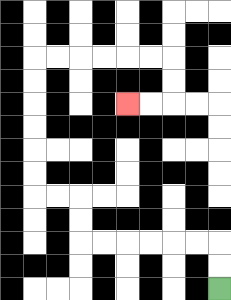{'start': '[9, 12]', 'end': '[5, 4]', 'path_directions': 'U,U,L,L,L,L,L,L,U,U,L,L,U,U,U,U,U,U,R,R,R,R,R,R,D,D,L,L', 'path_coordinates': '[[9, 12], [9, 11], [9, 10], [8, 10], [7, 10], [6, 10], [5, 10], [4, 10], [3, 10], [3, 9], [3, 8], [2, 8], [1, 8], [1, 7], [1, 6], [1, 5], [1, 4], [1, 3], [1, 2], [2, 2], [3, 2], [4, 2], [5, 2], [6, 2], [7, 2], [7, 3], [7, 4], [6, 4], [5, 4]]'}